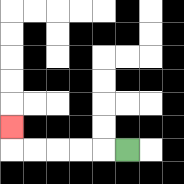{'start': '[5, 6]', 'end': '[0, 5]', 'path_directions': 'L,L,L,L,L,U', 'path_coordinates': '[[5, 6], [4, 6], [3, 6], [2, 6], [1, 6], [0, 6], [0, 5]]'}